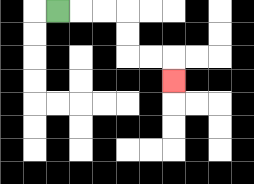{'start': '[2, 0]', 'end': '[7, 3]', 'path_directions': 'R,R,R,D,D,R,R,D', 'path_coordinates': '[[2, 0], [3, 0], [4, 0], [5, 0], [5, 1], [5, 2], [6, 2], [7, 2], [7, 3]]'}